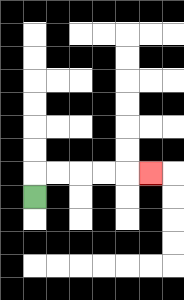{'start': '[1, 8]', 'end': '[6, 7]', 'path_directions': 'U,R,R,R,R,R', 'path_coordinates': '[[1, 8], [1, 7], [2, 7], [3, 7], [4, 7], [5, 7], [6, 7]]'}